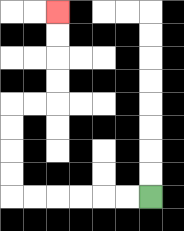{'start': '[6, 8]', 'end': '[2, 0]', 'path_directions': 'L,L,L,L,L,L,U,U,U,U,R,R,U,U,U,U', 'path_coordinates': '[[6, 8], [5, 8], [4, 8], [3, 8], [2, 8], [1, 8], [0, 8], [0, 7], [0, 6], [0, 5], [0, 4], [1, 4], [2, 4], [2, 3], [2, 2], [2, 1], [2, 0]]'}